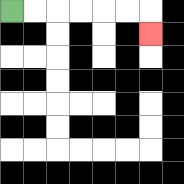{'start': '[0, 0]', 'end': '[6, 1]', 'path_directions': 'R,R,R,R,R,R,D', 'path_coordinates': '[[0, 0], [1, 0], [2, 0], [3, 0], [4, 0], [5, 0], [6, 0], [6, 1]]'}